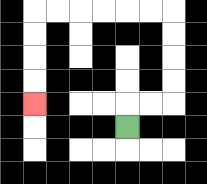{'start': '[5, 5]', 'end': '[1, 4]', 'path_directions': 'U,R,R,U,U,U,U,L,L,L,L,L,L,D,D,D,D', 'path_coordinates': '[[5, 5], [5, 4], [6, 4], [7, 4], [7, 3], [7, 2], [7, 1], [7, 0], [6, 0], [5, 0], [4, 0], [3, 0], [2, 0], [1, 0], [1, 1], [1, 2], [1, 3], [1, 4]]'}